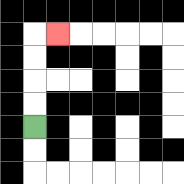{'start': '[1, 5]', 'end': '[2, 1]', 'path_directions': 'U,U,U,U,R', 'path_coordinates': '[[1, 5], [1, 4], [1, 3], [1, 2], [1, 1], [2, 1]]'}